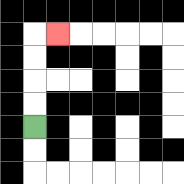{'start': '[1, 5]', 'end': '[2, 1]', 'path_directions': 'U,U,U,U,R', 'path_coordinates': '[[1, 5], [1, 4], [1, 3], [1, 2], [1, 1], [2, 1]]'}